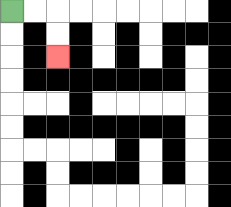{'start': '[0, 0]', 'end': '[2, 2]', 'path_directions': 'R,R,D,D', 'path_coordinates': '[[0, 0], [1, 0], [2, 0], [2, 1], [2, 2]]'}